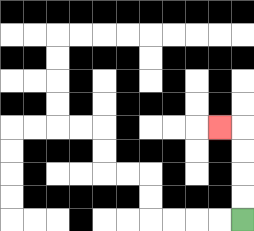{'start': '[10, 9]', 'end': '[9, 5]', 'path_directions': 'U,U,U,U,L', 'path_coordinates': '[[10, 9], [10, 8], [10, 7], [10, 6], [10, 5], [9, 5]]'}